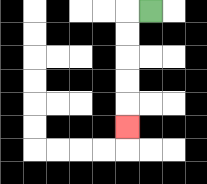{'start': '[6, 0]', 'end': '[5, 5]', 'path_directions': 'L,D,D,D,D,D', 'path_coordinates': '[[6, 0], [5, 0], [5, 1], [5, 2], [5, 3], [5, 4], [5, 5]]'}